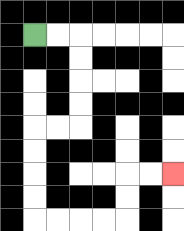{'start': '[1, 1]', 'end': '[7, 7]', 'path_directions': 'R,R,D,D,D,D,L,L,D,D,D,D,R,R,R,R,U,U,R,R', 'path_coordinates': '[[1, 1], [2, 1], [3, 1], [3, 2], [3, 3], [3, 4], [3, 5], [2, 5], [1, 5], [1, 6], [1, 7], [1, 8], [1, 9], [2, 9], [3, 9], [4, 9], [5, 9], [5, 8], [5, 7], [6, 7], [7, 7]]'}